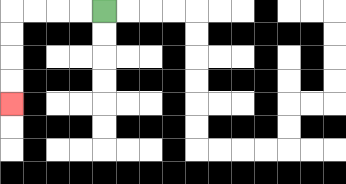{'start': '[4, 0]', 'end': '[0, 4]', 'path_directions': 'L,L,L,L,D,D,D,D', 'path_coordinates': '[[4, 0], [3, 0], [2, 0], [1, 0], [0, 0], [0, 1], [0, 2], [0, 3], [0, 4]]'}